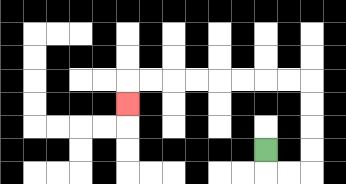{'start': '[11, 6]', 'end': '[5, 4]', 'path_directions': 'D,R,R,U,U,U,U,L,L,L,L,L,L,L,L,D', 'path_coordinates': '[[11, 6], [11, 7], [12, 7], [13, 7], [13, 6], [13, 5], [13, 4], [13, 3], [12, 3], [11, 3], [10, 3], [9, 3], [8, 3], [7, 3], [6, 3], [5, 3], [5, 4]]'}